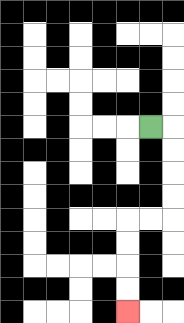{'start': '[6, 5]', 'end': '[5, 13]', 'path_directions': 'R,D,D,D,D,L,L,D,D,D,D', 'path_coordinates': '[[6, 5], [7, 5], [7, 6], [7, 7], [7, 8], [7, 9], [6, 9], [5, 9], [5, 10], [5, 11], [5, 12], [5, 13]]'}